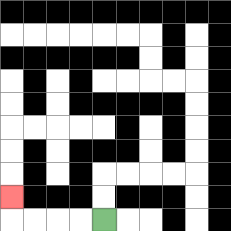{'start': '[4, 9]', 'end': '[0, 8]', 'path_directions': 'L,L,L,L,U', 'path_coordinates': '[[4, 9], [3, 9], [2, 9], [1, 9], [0, 9], [0, 8]]'}